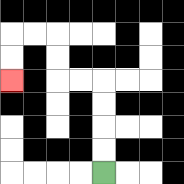{'start': '[4, 7]', 'end': '[0, 3]', 'path_directions': 'U,U,U,U,L,L,U,U,L,L,D,D', 'path_coordinates': '[[4, 7], [4, 6], [4, 5], [4, 4], [4, 3], [3, 3], [2, 3], [2, 2], [2, 1], [1, 1], [0, 1], [0, 2], [0, 3]]'}